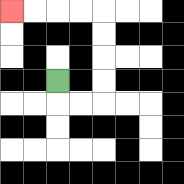{'start': '[2, 3]', 'end': '[0, 0]', 'path_directions': 'D,R,R,U,U,U,U,L,L,L,L', 'path_coordinates': '[[2, 3], [2, 4], [3, 4], [4, 4], [4, 3], [4, 2], [4, 1], [4, 0], [3, 0], [2, 0], [1, 0], [0, 0]]'}